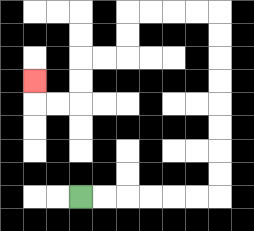{'start': '[3, 8]', 'end': '[1, 3]', 'path_directions': 'R,R,R,R,R,R,U,U,U,U,U,U,U,U,L,L,L,L,D,D,L,L,D,D,L,L,U', 'path_coordinates': '[[3, 8], [4, 8], [5, 8], [6, 8], [7, 8], [8, 8], [9, 8], [9, 7], [9, 6], [9, 5], [9, 4], [9, 3], [9, 2], [9, 1], [9, 0], [8, 0], [7, 0], [6, 0], [5, 0], [5, 1], [5, 2], [4, 2], [3, 2], [3, 3], [3, 4], [2, 4], [1, 4], [1, 3]]'}